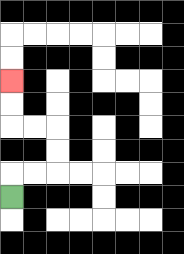{'start': '[0, 8]', 'end': '[0, 3]', 'path_directions': 'U,R,R,U,U,L,L,U,U', 'path_coordinates': '[[0, 8], [0, 7], [1, 7], [2, 7], [2, 6], [2, 5], [1, 5], [0, 5], [0, 4], [0, 3]]'}